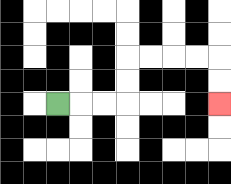{'start': '[2, 4]', 'end': '[9, 4]', 'path_directions': 'R,R,R,U,U,R,R,R,R,D,D', 'path_coordinates': '[[2, 4], [3, 4], [4, 4], [5, 4], [5, 3], [5, 2], [6, 2], [7, 2], [8, 2], [9, 2], [9, 3], [9, 4]]'}